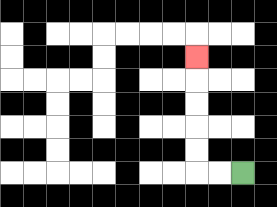{'start': '[10, 7]', 'end': '[8, 2]', 'path_directions': 'L,L,U,U,U,U,U', 'path_coordinates': '[[10, 7], [9, 7], [8, 7], [8, 6], [8, 5], [8, 4], [8, 3], [8, 2]]'}